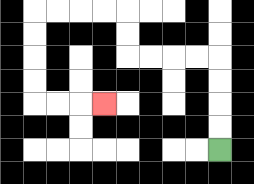{'start': '[9, 6]', 'end': '[4, 4]', 'path_directions': 'U,U,U,U,L,L,L,L,U,U,L,L,L,L,D,D,D,D,R,R,R', 'path_coordinates': '[[9, 6], [9, 5], [9, 4], [9, 3], [9, 2], [8, 2], [7, 2], [6, 2], [5, 2], [5, 1], [5, 0], [4, 0], [3, 0], [2, 0], [1, 0], [1, 1], [1, 2], [1, 3], [1, 4], [2, 4], [3, 4], [4, 4]]'}